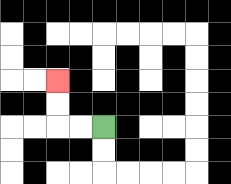{'start': '[4, 5]', 'end': '[2, 3]', 'path_directions': 'L,L,U,U', 'path_coordinates': '[[4, 5], [3, 5], [2, 5], [2, 4], [2, 3]]'}